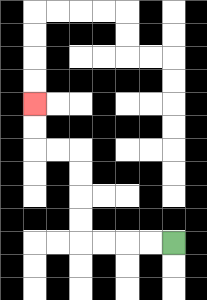{'start': '[7, 10]', 'end': '[1, 4]', 'path_directions': 'L,L,L,L,U,U,U,U,L,L,U,U', 'path_coordinates': '[[7, 10], [6, 10], [5, 10], [4, 10], [3, 10], [3, 9], [3, 8], [3, 7], [3, 6], [2, 6], [1, 6], [1, 5], [1, 4]]'}